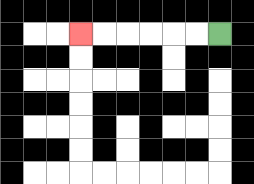{'start': '[9, 1]', 'end': '[3, 1]', 'path_directions': 'L,L,L,L,L,L', 'path_coordinates': '[[9, 1], [8, 1], [7, 1], [6, 1], [5, 1], [4, 1], [3, 1]]'}